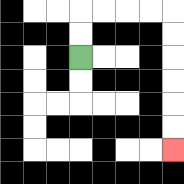{'start': '[3, 2]', 'end': '[7, 6]', 'path_directions': 'U,U,R,R,R,R,D,D,D,D,D,D', 'path_coordinates': '[[3, 2], [3, 1], [3, 0], [4, 0], [5, 0], [6, 0], [7, 0], [7, 1], [7, 2], [7, 3], [7, 4], [7, 5], [7, 6]]'}